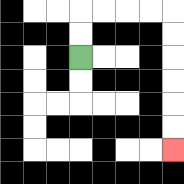{'start': '[3, 2]', 'end': '[7, 6]', 'path_directions': 'U,U,R,R,R,R,D,D,D,D,D,D', 'path_coordinates': '[[3, 2], [3, 1], [3, 0], [4, 0], [5, 0], [6, 0], [7, 0], [7, 1], [7, 2], [7, 3], [7, 4], [7, 5], [7, 6]]'}